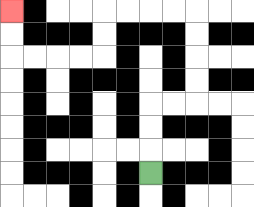{'start': '[6, 7]', 'end': '[0, 0]', 'path_directions': 'U,U,U,R,R,U,U,U,U,L,L,L,L,D,D,L,L,L,L,U,U', 'path_coordinates': '[[6, 7], [6, 6], [6, 5], [6, 4], [7, 4], [8, 4], [8, 3], [8, 2], [8, 1], [8, 0], [7, 0], [6, 0], [5, 0], [4, 0], [4, 1], [4, 2], [3, 2], [2, 2], [1, 2], [0, 2], [0, 1], [0, 0]]'}